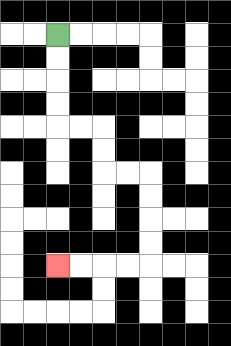{'start': '[2, 1]', 'end': '[2, 11]', 'path_directions': 'D,D,D,D,R,R,D,D,R,R,D,D,D,D,L,L,L,L', 'path_coordinates': '[[2, 1], [2, 2], [2, 3], [2, 4], [2, 5], [3, 5], [4, 5], [4, 6], [4, 7], [5, 7], [6, 7], [6, 8], [6, 9], [6, 10], [6, 11], [5, 11], [4, 11], [3, 11], [2, 11]]'}